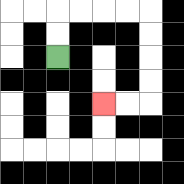{'start': '[2, 2]', 'end': '[4, 4]', 'path_directions': 'U,U,R,R,R,R,D,D,D,D,L,L', 'path_coordinates': '[[2, 2], [2, 1], [2, 0], [3, 0], [4, 0], [5, 0], [6, 0], [6, 1], [6, 2], [6, 3], [6, 4], [5, 4], [4, 4]]'}